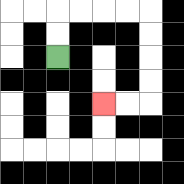{'start': '[2, 2]', 'end': '[4, 4]', 'path_directions': 'U,U,R,R,R,R,D,D,D,D,L,L', 'path_coordinates': '[[2, 2], [2, 1], [2, 0], [3, 0], [4, 0], [5, 0], [6, 0], [6, 1], [6, 2], [6, 3], [6, 4], [5, 4], [4, 4]]'}